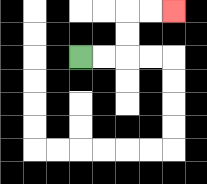{'start': '[3, 2]', 'end': '[7, 0]', 'path_directions': 'R,R,U,U,R,R', 'path_coordinates': '[[3, 2], [4, 2], [5, 2], [5, 1], [5, 0], [6, 0], [7, 0]]'}